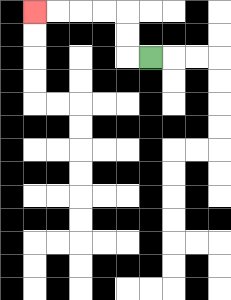{'start': '[6, 2]', 'end': '[1, 0]', 'path_directions': 'L,U,U,L,L,L,L', 'path_coordinates': '[[6, 2], [5, 2], [5, 1], [5, 0], [4, 0], [3, 0], [2, 0], [1, 0]]'}